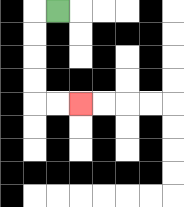{'start': '[2, 0]', 'end': '[3, 4]', 'path_directions': 'L,D,D,D,D,R,R', 'path_coordinates': '[[2, 0], [1, 0], [1, 1], [1, 2], [1, 3], [1, 4], [2, 4], [3, 4]]'}